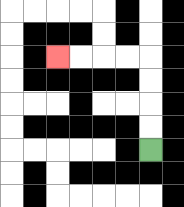{'start': '[6, 6]', 'end': '[2, 2]', 'path_directions': 'U,U,U,U,L,L,L,L', 'path_coordinates': '[[6, 6], [6, 5], [6, 4], [6, 3], [6, 2], [5, 2], [4, 2], [3, 2], [2, 2]]'}